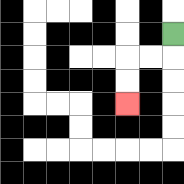{'start': '[7, 1]', 'end': '[5, 4]', 'path_directions': 'D,L,L,D,D', 'path_coordinates': '[[7, 1], [7, 2], [6, 2], [5, 2], [5, 3], [5, 4]]'}